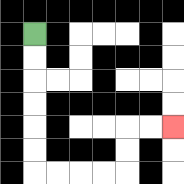{'start': '[1, 1]', 'end': '[7, 5]', 'path_directions': 'D,D,D,D,D,D,R,R,R,R,U,U,R,R', 'path_coordinates': '[[1, 1], [1, 2], [1, 3], [1, 4], [1, 5], [1, 6], [1, 7], [2, 7], [3, 7], [4, 7], [5, 7], [5, 6], [5, 5], [6, 5], [7, 5]]'}